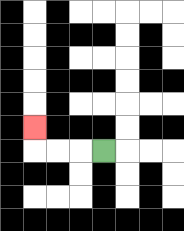{'start': '[4, 6]', 'end': '[1, 5]', 'path_directions': 'L,L,L,U', 'path_coordinates': '[[4, 6], [3, 6], [2, 6], [1, 6], [1, 5]]'}